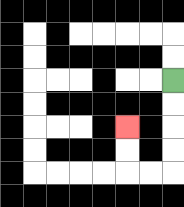{'start': '[7, 3]', 'end': '[5, 5]', 'path_directions': 'D,D,D,D,L,L,U,U', 'path_coordinates': '[[7, 3], [7, 4], [7, 5], [7, 6], [7, 7], [6, 7], [5, 7], [5, 6], [5, 5]]'}